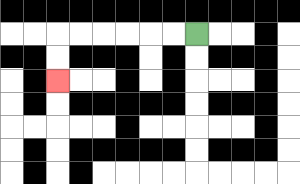{'start': '[8, 1]', 'end': '[2, 3]', 'path_directions': 'L,L,L,L,L,L,D,D', 'path_coordinates': '[[8, 1], [7, 1], [6, 1], [5, 1], [4, 1], [3, 1], [2, 1], [2, 2], [2, 3]]'}